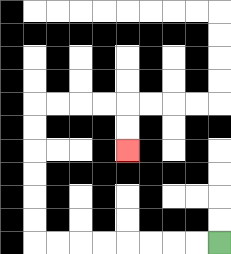{'start': '[9, 10]', 'end': '[5, 6]', 'path_directions': 'L,L,L,L,L,L,L,L,U,U,U,U,U,U,R,R,R,R,D,D', 'path_coordinates': '[[9, 10], [8, 10], [7, 10], [6, 10], [5, 10], [4, 10], [3, 10], [2, 10], [1, 10], [1, 9], [1, 8], [1, 7], [1, 6], [1, 5], [1, 4], [2, 4], [3, 4], [4, 4], [5, 4], [5, 5], [5, 6]]'}